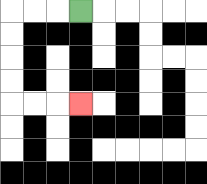{'start': '[3, 0]', 'end': '[3, 4]', 'path_directions': 'L,L,L,D,D,D,D,R,R,R', 'path_coordinates': '[[3, 0], [2, 0], [1, 0], [0, 0], [0, 1], [0, 2], [0, 3], [0, 4], [1, 4], [2, 4], [3, 4]]'}